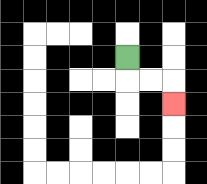{'start': '[5, 2]', 'end': '[7, 4]', 'path_directions': 'D,R,R,D', 'path_coordinates': '[[5, 2], [5, 3], [6, 3], [7, 3], [7, 4]]'}